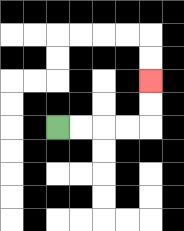{'start': '[2, 5]', 'end': '[6, 3]', 'path_directions': 'R,R,R,R,U,U', 'path_coordinates': '[[2, 5], [3, 5], [4, 5], [5, 5], [6, 5], [6, 4], [6, 3]]'}